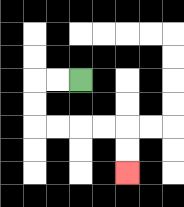{'start': '[3, 3]', 'end': '[5, 7]', 'path_directions': 'L,L,D,D,R,R,R,R,D,D', 'path_coordinates': '[[3, 3], [2, 3], [1, 3], [1, 4], [1, 5], [2, 5], [3, 5], [4, 5], [5, 5], [5, 6], [5, 7]]'}